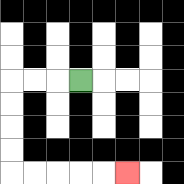{'start': '[3, 3]', 'end': '[5, 7]', 'path_directions': 'L,L,L,D,D,D,D,R,R,R,R,R', 'path_coordinates': '[[3, 3], [2, 3], [1, 3], [0, 3], [0, 4], [0, 5], [0, 6], [0, 7], [1, 7], [2, 7], [3, 7], [4, 7], [5, 7]]'}